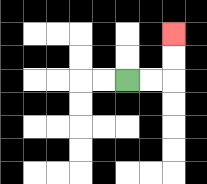{'start': '[5, 3]', 'end': '[7, 1]', 'path_directions': 'R,R,U,U', 'path_coordinates': '[[5, 3], [6, 3], [7, 3], [7, 2], [7, 1]]'}